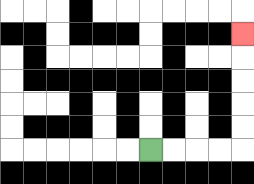{'start': '[6, 6]', 'end': '[10, 1]', 'path_directions': 'R,R,R,R,U,U,U,U,U', 'path_coordinates': '[[6, 6], [7, 6], [8, 6], [9, 6], [10, 6], [10, 5], [10, 4], [10, 3], [10, 2], [10, 1]]'}